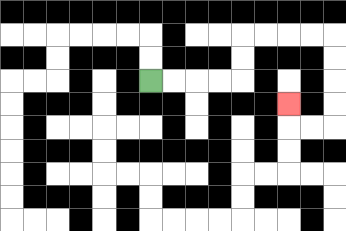{'start': '[6, 3]', 'end': '[12, 4]', 'path_directions': 'R,R,R,R,U,U,R,R,R,R,D,D,D,D,L,L,U', 'path_coordinates': '[[6, 3], [7, 3], [8, 3], [9, 3], [10, 3], [10, 2], [10, 1], [11, 1], [12, 1], [13, 1], [14, 1], [14, 2], [14, 3], [14, 4], [14, 5], [13, 5], [12, 5], [12, 4]]'}